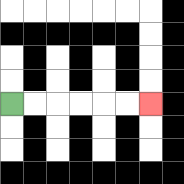{'start': '[0, 4]', 'end': '[6, 4]', 'path_directions': 'R,R,R,R,R,R', 'path_coordinates': '[[0, 4], [1, 4], [2, 4], [3, 4], [4, 4], [5, 4], [6, 4]]'}